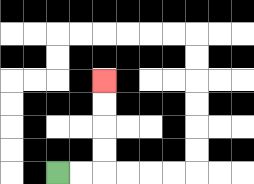{'start': '[2, 7]', 'end': '[4, 3]', 'path_directions': 'R,R,U,U,U,U', 'path_coordinates': '[[2, 7], [3, 7], [4, 7], [4, 6], [4, 5], [4, 4], [4, 3]]'}